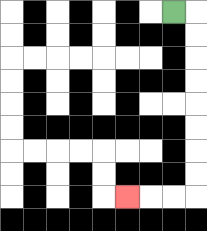{'start': '[7, 0]', 'end': '[5, 8]', 'path_directions': 'R,D,D,D,D,D,D,D,D,L,L,L', 'path_coordinates': '[[7, 0], [8, 0], [8, 1], [8, 2], [8, 3], [8, 4], [8, 5], [8, 6], [8, 7], [8, 8], [7, 8], [6, 8], [5, 8]]'}